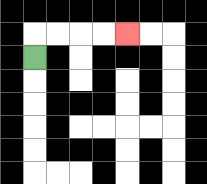{'start': '[1, 2]', 'end': '[5, 1]', 'path_directions': 'U,R,R,R,R', 'path_coordinates': '[[1, 2], [1, 1], [2, 1], [3, 1], [4, 1], [5, 1]]'}